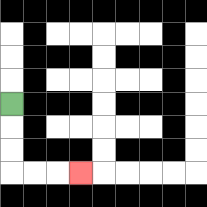{'start': '[0, 4]', 'end': '[3, 7]', 'path_directions': 'D,D,D,R,R,R', 'path_coordinates': '[[0, 4], [0, 5], [0, 6], [0, 7], [1, 7], [2, 7], [3, 7]]'}